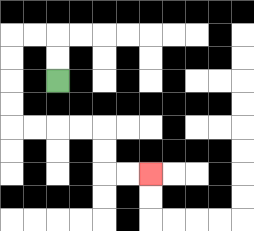{'start': '[2, 3]', 'end': '[6, 7]', 'path_directions': 'U,U,L,L,D,D,D,D,R,R,R,R,D,D,R,R', 'path_coordinates': '[[2, 3], [2, 2], [2, 1], [1, 1], [0, 1], [0, 2], [0, 3], [0, 4], [0, 5], [1, 5], [2, 5], [3, 5], [4, 5], [4, 6], [4, 7], [5, 7], [6, 7]]'}